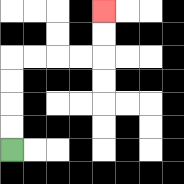{'start': '[0, 6]', 'end': '[4, 0]', 'path_directions': 'U,U,U,U,R,R,R,R,U,U', 'path_coordinates': '[[0, 6], [0, 5], [0, 4], [0, 3], [0, 2], [1, 2], [2, 2], [3, 2], [4, 2], [4, 1], [4, 0]]'}